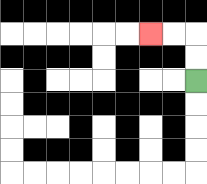{'start': '[8, 3]', 'end': '[6, 1]', 'path_directions': 'U,U,L,L', 'path_coordinates': '[[8, 3], [8, 2], [8, 1], [7, 1], [6, 1]]'}